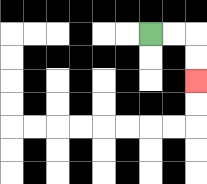{'start': '[6, 1]', 'end': '[8, 3]', 'path_directions': 'R,R,D,D', 'path_coordinates': '[[6, 1], [7, 1], [8, 1], [8, 2], [8, 3]]'}